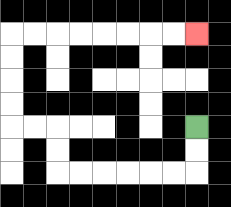{'start': '[8, 5]', 'end': '[8, 1]', 'path_directions': 'D,D,L,L,L,L,L,L,U,U,L,L,U,U,U,U,R,R,R,R,R,R,R,R', 'path_coordinates': '[[8, 5], [8, 6], [8, 7], [7, 7], [6, 7], [5, 7], [4, 7], [3, 7], [2, 7], [2, 6], [2, 5], [1, 5], [0, 5], [0, 4], [0, 3], [0, 2], [0, 1], [1, 1], [2, 1], [3, 1], [4, 1], [5, 1], [6, 1], [7, 1], [8, 1]]'}